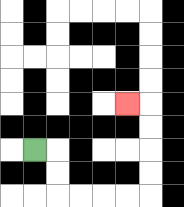{'start': '[1, 6]', 'end': '[5, 4]', 'path_directions': 'R,D,D,R,R,R,R,U,U,U,U,L', 'path_coordinates': '[[1, 6], [2, 6], [2, 7], [2, 8], [3, 8], [4, 8], [5, 8], [6, 8], [6, 7], [6, 6], [6, 5], [6, 4], [5, 4]]'}